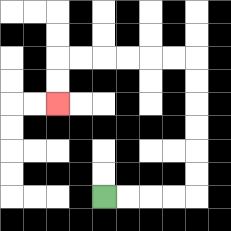{'start': '[4, 8]', 'end': '[2, 4]', 'path_directions': 'R,R,R,R,U,U,U,U,U,U,L,L,L,L,L,L,D,D', 'path_coordinates': '[[4, 8], [5, 8], [6, 8], [7, 8], [8, 8], [8, 7], [8, 6], [8, 5], [8, 4], [8, 3], [8, 2], [7, 2], [6, 2], [5, 2], [4, 2], [3, 2], [2, 2], [2, 3], [2, 4]]'}